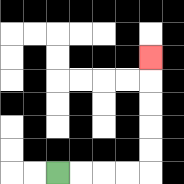{'start': '[2, 7]', 'end': '[6, 2]', 'path_directions': 'R,R,R,R,U,U,U,U,U', 'path_coordinates': '[[2, 7], [3, 7], [4, 7], [5, 7], [6, 7], [6, 6], [6, 5], [6, 4], [6, 3], [6, 2]]'}